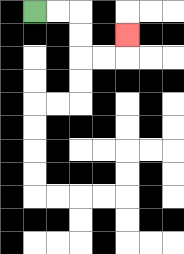{'start': '[1, 0]', 'end': '[5, 1]', 'path_directions': 'R,R,D,D,R,R,U', 'path_coordinates': '[[1, 0], [2, 0], [3, 0], [3, 1], [3, 2], [4, 2], [5, 2], [5, 1]]'}